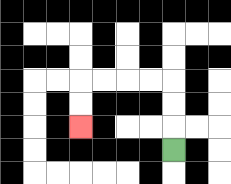{'start': '[7, 6]', 'end': '[3, 5]', 'path_directions': 'U,U,U,L,L,L,L,D,D', 'path_coordinates': '[[7, 6], [7, 5], [7, 4], [7, 3], [6, 3], [5, 3], [4, 3], [3, 3], [3, 4], [3, 5]]'}